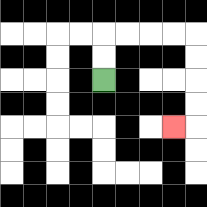{'start': '[4, 3]', 'end': '[7, 5]', 'path_directions': 'U,U,R,R,R,R,D,D,D,D,L', 'path_coordinates': '[[4, 3], [4, 2], [4, 1], [5, 1], [6, 1], [7, 1], [8, 1], [8, 2], [8, 3], [8, 4], [8, 5], [7, 5]]'}